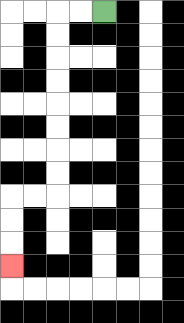{'start': '[4, 0]', 'end': '[0, 11]', 'path_directions': 'L,L,D,D,D,D,D,D,D,D,L,L,D,D,D', 'path_coordinates': '[[4, 0], [3, 0], [2, 0], [2, 1], [2, 2], [2, 3], [2, 4], [2, 5], [2, 6], [2, 7], [2, 8], [1, 8], [0, 8], [0, 9], [0, 10], [0, 11]]'}